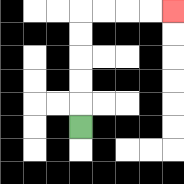{'start': '[3, 5]', 'end': '[7, 0]', 'path_directions': 'U,U,U,U,U,R,R,R,R', 'path_coordinates': '[[3, 5], [3, 4], [3, 3], [3, 2], [3, 1], [3, 0], [4, 0], [5, 0], [6, 0], [7, 0]]'}